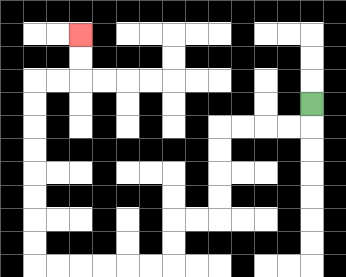{'start': '[13, 4]', 'end': '[3, 1]', 'path_directions': 'D,L,L,L,L,D,D,D,D,L,L,D,D,L,L,L,L,L,L,U,U,U,U,U,U,U,U,R,R,U,U', 'path_coordinates': '[[13, 4], [13, 5], [12, 5], [11, 5], [10, 5], [9, 5], [9, 6], [9, 7], [9, 8], [9, 9], [8, 9], [7, 9], [7, 10], [7, 11], [6, 11], [5, 11], [4, 11], [3, 11], [2, 11], [1, 11], [1, 10], [1, 9], [1, 8], [1, 7], [1, 6], [1, 5], [1, 4], [1, 3], [2, 3], [3, 3], [3, 2], [3, 1]]'}